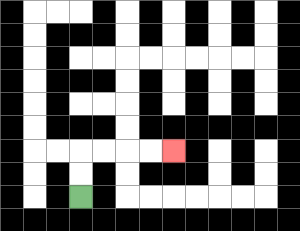{'start': '[3, 8]', 'end': '[7, 6]', 'path_directions': 'U,U,R,R,R,R', 'path_coordinates': '[[3, 8], [3, 7], [3, 6], [4, 6], [5, 6], [6, 6], [7, 6]]'}